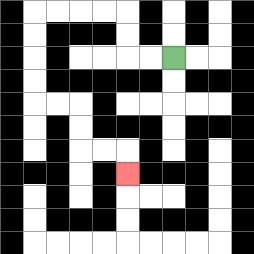{'start': '[7, 2]', 'end': '[5, 7]', 'path_directions': 'L,L,U,U,L,L,L,L,D,D,D,D,R,R,D,D,R,R,D', 'path_coordinates': '[[7, 2], [6, 2], [5, 2], [5, 1], [5, 0], [4, 0], [3, 0], [2, 0], [1, 0], [1, 1], [1, 2], [1, 3], [1, 4], [2, 4], [3, 4], [3, 5], [3, 6], [4, 6], [5, 6], [5, 7]]'}